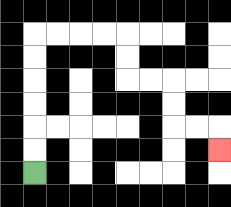{'start': '[1, 7]', 'end': '[9, 6]', 'path_directions': 'U,U,U,U,U,U,R,R,R,R,D,D,R,R,D,D,R,R,D', 'path_coordinates': '[[1, 7], [1, 6], [1, 5], [1, 4], [1, 3], [1, 2], [1, 1], [2, 1], [3, 1], [4, 1], [5, 1], [5, 2], [5, 3], [6, 3], [7, 3], [7, 4], [7, 5], [8, 5], [9, 5], [9, 6]]'}